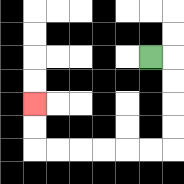{'start': '[6, 2]', 'end': '[1, 4]', 'path_directions': 'R,D,D,D,D,L,L,L,L,L,L,U,U', 'path_coordinates': '[[6, 2], [7, 2], [7, 3], [7, 4], [7, 5], [7, 6], [6, 6], [5, 6], [4, 6], [3, 6], [2, 6], [1, 6], [1, 5], [1, 4]]'}